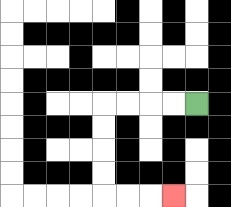{'start': '[8, 4]', 'end': '[7, 8]', 'path_directions': 'L,L,L,L,D,D,D,D,R,R,R', 'path_coordinates': '[[8, 4], [7, 4], [6, 4], [5, 4], [4, 4], [4, 5], [4, 6], [4, 7], [4, 8], [5, 8], [6, 8], [7, 8]]'}